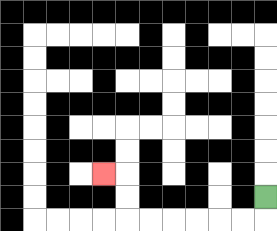{'start': '[11, 8]', 'end': '[4, 7]', 'path_directions': 'D,L,L,L,L,L,L,U,U,L', 'path_coordinates': '[[11, 8], [11, 9], [10, 9], [9, 9], [8, 9], [7, 9], [6, 9], [5, 9], [5, 8], [5, 7], [4, 7]]'}